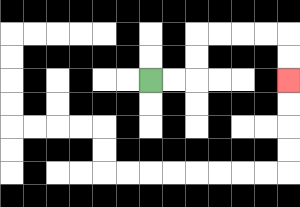{'start': '[6, 3]', 'end': '[12, 3]', 'path_directions': 'R,R,U,U,R,R,R,R,D,D', 'path_coordinates': '[[6, 3], [7, 3], [8, 3], [8, 2], [8, 1], [9, 1], [10, 1], [11, 1], [12, 1], [12, 2], [12, 3]]'}